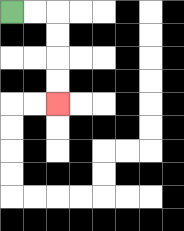{'start': '[0, 0]', 'end': '[2, 4]', 'path_directions': 'R,R,D,D,D,D', 'path_coordinates': '[[0, 0], [1, 0], [2, 0], [2, 1], [2, 2], [2, 3], [2, 4]]'}